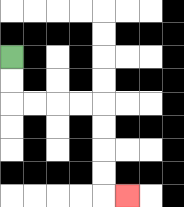{'start': '[0, 2]', 'end': '[5, 8]', 'path_directions': 'D,D,R,R,R,R,D,D,D,D,R', 'path_coordinates': '[[0, 2], [0, 3], [0, 4], [1, 4], [2, 4], [3, 4], [4, 4], [4, 5], [4, 6], [4, 7], [4, 8], [5, 8]]'}